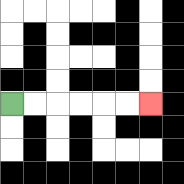{'start': '[0, 4]', 'end': '[6, 4]', 'path_directions': 'R,R,R,R,R,R', 'path_coordinates': '[[0, 4], [1, 4], [2, 4], [3, 4], [4, 4], [5, 4], [6, 4]]'}